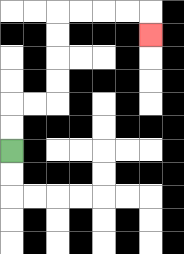{'start': '[0, 6]', 'end': '[6, 1]', 'path_directions': 'U,U,R,R,U,U,U,U,R,R,R,R,D', 'path_coordinates': '[[0, 6], [0, 5], [0, 4], [1, 4], [2, 4], [2, 3], [2, 2], [2, 1], [2, 0], [3, 0], [4, 0], [5, 0], [6, 0], [6, 1]]'}